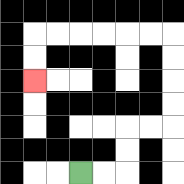{'start': '[3, 7]', 'end': '[1, 3]', 'path_directions': 'R,R,U,U,R,R,U,U,U,U,L,L,L,L,L,L,D,D', 'path_coordinates': '[[3, 7], [4, 7], [5, 7], [5, 6], [5, 5], [6, 5], [7, 5], [7, 4], [7, 3], [7, 2], [7, 1], [6, 1], [5, 1], [4, 1], [3, 1], [2, 1], [1, 1], [1, 2], [1, 3]]'}